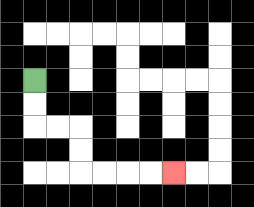{'start': '[1, 3]', 'end': '[7, 7]', 'path_directions': 'D,D,R,R,D,D,R,R,R,R', 'path_coordinates': '[[1, 3], [1, 4], [1, 5], [2, 5], [3, 5], [3, 6], [3, 7], [4, 7], [5, 7], [6, 7], [7, 7]]'}